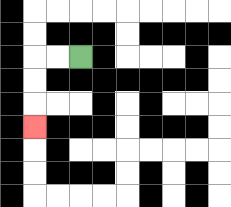{'start': '[3, 2]', 'end': '[1, 5]', 'path_directions': 'L,L,D,D,D', 'path_coordinates': '[[3, 2], [2, 2], [1, 2], [1, 3], [1, 4], [1, 5]]'}